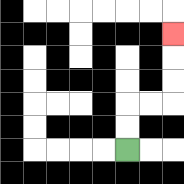{'start': '[5, 6]', 'end': '[7, 1]', 'path_directions': 'U,U,R,R,U,U,U', 'path_coordinates': '[[5, 6], [5, 5], [5, 4], [6, 4], [7, 4], [7, 3], [7, 2], [7, 1]]'}